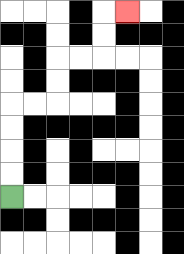{'start': '[0, 8]', 'end': '[5, 0]', 'path_directions': 'U,U,U,U,R,R,U,U,R,R,U,U,R', 'path_coordinates': '[[0, 8], [0, 7], [0, 6], [0, 5], [0, 4], [1, 4], [2, 4], [2, 3], [2, 2], [3, 2], [4, 2], [4, 1], [4, 0], [5, 0]]'}